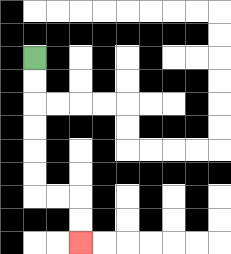{'start': '[1, 2]', 'end': '[3, 10]', 'path_directions': 'D,D,D,D,D,D,R,R,D,D', 'path_coordinates': '[[1, 2], [1, 3], [1, 4], [1, 5], [1, 6], [1, 7], [1, 8], [2, 8], [3, 8], [3, 9], [3, 10]]'}